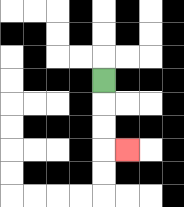{'start': '[4, 3]', 'end': '[5, 6]', 'path_directions': 'D,D,D,R', 'path_coordinates': '[[4, 3], [4, 4], [4, 5], [4, 6], [5, 6]]'}